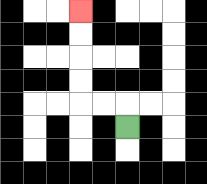{'start': '[5, 5]', 'end': '[3, 0]', 'path_directions': 'U,L,L,U,U,U,U', 'path_coordinates': '[[5, 5], [5, 4], [4, 4], [3, 4], [3, 3], [3, 2], [3, 1], [3, 0]]'}